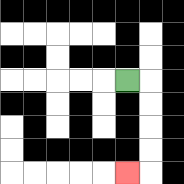{'start': '[5, 3]', 'end': '[5, 7]', 'path_directions': 'R,D,D,D,D,L', 'path_coordinates': '[[5, 3], [6, 3], [6, 4], [6, 5], [6, 6], [6, 7], [5, 7]]'}